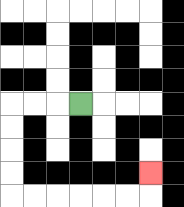{'start': '[3, 4]', 'end': '[6, 7]', 'path_directions': 'L,L,L,D,D,D,D,R,R,R,R,R,R,U', 'path_coordinates': '[[3, 4], [2, 4], [1, 4], [0, 4], [0, 5], [0, 6], [0, 7], [0, 8], [1, 8], [2, 8], [3, 8], [4, 8], [5, 8], [6, 8], [6, 7]]'}